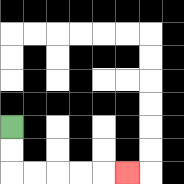{'start': '[0, 5]', 'end': '[5, 7]', 'path_directions': 'D,D,R,R,R,R,R', 'path_coordinates': '[[0, 5], [0, 6], [0, 7], [1, 7], [2, 7], [3, 7], [4, 7], [5, 7]]'}